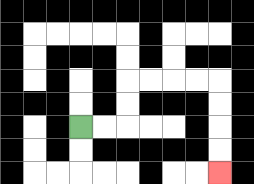{'start': '[3, 5]', 'end': '[9, 7]', 'path_directions': 'R,R,U,U,R,R,R,R,D,D,D,D', 'path_coordinates': '[[3, 5], [4, 5], [5, 5], [5, 4], [5, 3], [6, 3], [7, 3], [8, 3], [9, 3], [9, 4], [9, 5], [9, 6], [9, 7]]'}